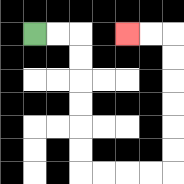{'start': '[1, 1]', 'end': '[5, 1]', 'path_directions': 'R,R,D,D,D,D,D,D,R,R,R,R,U,U,U,U,U,U,L,L', 'path_coordinates': '[[1, 1], [2, 1], [3, 1], [3, 2], [3, 3], [3, 4], [3, 5], [3, 6], [3, 7], [4, 7], [5, 7], [6, 7], [7, 7], [7, 6], [7, 5], [7, 4], [7, 3], [7, 2], [7, 1], [6, 1], [5, 1]]'}